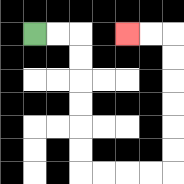{'start': '[1, 1]', 'end': '[5, 1]', 'path_directions': 'R,R,D,D,D,D,D,D,R,R,R,R,U,U,U,U,U,U,L,L', 'path_coordinates': '[[1, 1], [2, 1], [3, 1], [3, 2], [3, 3], [3, 4], [3, 5], [3, 6], [3, 7], [4, 7], [5, 7], [6, 7], [7, 7], [7, 6], [7, 5], [7, 4], [7, 3], [7, 2], [7, 1], [6, 1], [5, 1]]'}